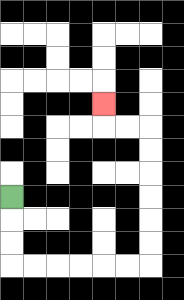{'start': '[0, 8]', 'end': '[4, 4]', 'path_directions': 'D,D,D,R,R,R,R,R,R,U,U,U,U,U,U,L,L,U', 'path_coordinates': '[[0, 8], [0, 9], [0, 10], [0, 11], [1, 11], [2, 11], [3, 11], [4, 11], [5, 11], [6, 11], [6, 10], [6, 9], [6, 8], [6, 7], [6, 6], [6, 5], [5, 5], [4, 5], [4, 4]]'}